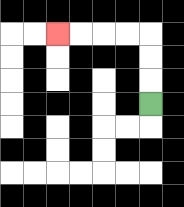{'start': '[6, 4]', 'end': '[2, 1]', 'path_directions': 'U,U,U,L,L,L,L', 'path_coordinates': '[[6, 4], [6, 3], [6, 2], [6, 1], [5, 1], [4, 1], [3, 1], [2, 1]]'}